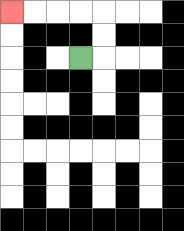{'start': '[3, 2]', 'end': '[0, 0]', 'path_directions': 'R,U,U,L,L,L,L', 'path_coordinates': '[[3, 2], [4, 2], [4, 1], [4, 0], [3, 0], [2, 0], [1, 0], [0, 0]]'}